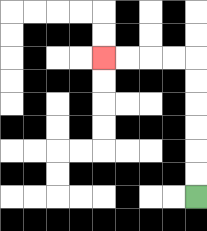{'start': '[8, 8]', 'end': '[4, 2]', 'path_directions': 'U,U,U,U,U,U,L,L,L,L', 'path_coordinates': '[[8, 8], [8, 7], [8, 6], [8, 5], [8, 4], [8, 3], [8, 2], [7, 2], [6, 2], [5, 2], [4, 2]]'}